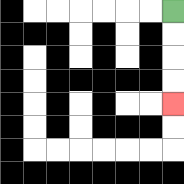{'start': '[7, 0]', 'end': '[7, 4]', 'path_directions': 'D,D,D,D', 'path_coordinates': '[[7, 0], [7, 1], [7, 2], [7, 3], [7, 4]]'}